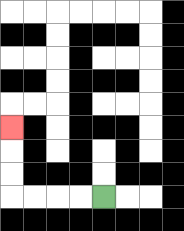{'start': '[4, 8]', 'end': '[0, 5]', 'path_directions': 'L,L,L,L,U,U,U', 'path_coordinates': '[[4, 8], [3, 8], [2, 8], [1, 8], [0, 8], [0, 7], [0, 6], [0, 5]]'}